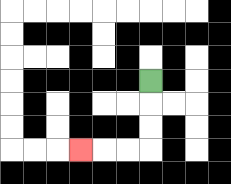{'start': '[6, 3]', 'end': '[3, 6]', 'path_directions': 'D,D,D,L,L,L', 'path_coordinates': '[[6, 3], [6, 4], [6, 5], [6, 6], [5, 6], [4, 6], [3, 6]]'}